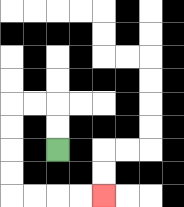{'start': '[2, 6]', 'end': '[4, 8]', 'path_directions': 'U,U,L,L,D,D,D,D,R,R,R,R', 'path_coordinates': '[[2, 6], [2, 5], [2, 4], [1, 4], [0, 4], [0, 5], [0, 6], [0, 7], [0, 8], [1, 8], [2, 8], [3, 8], [4, 8]]'}